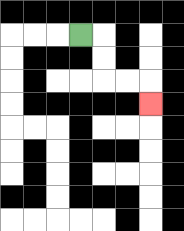{'start': '[3, 1]', 'end': '[6, 4]', 'path_directions': 'R,D,D,R,R,D', 'path_coordinates': '[[3, 1], [4, 1], [4, 2], [4, 3], [5, 3], [6, 3], [6, 4]]'}